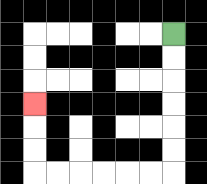{'start': '[7, 1]', 'end': '[1, 4]', 'path_directions': 'D,D,D,D,D,D,L,L,L,L,L,L,U,U,U', 'path_coordinates': '[[7, 1], [7, 2], [7, 3], [7, 4], [7, 5], [7, 6], [7, 7], [6, 7], [5, 7], [4, 7], [3, 7], [2, 7], [1, 7], [1, 6], [1, 5], [1, 4]]'}